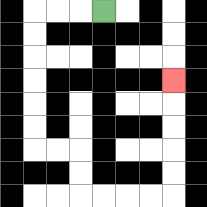{'start': '[4, 0]', 'end': '[7, 3]', 'path_directions': 'L,L,L,D,D,D,D,D,D,R,R,D,D,R,R,R,R,U,U,U,U,U', 'path_coordinates': '[[4, 0], [3, 0], [2, 0], [1, 0], [1, 1], [1, 2], [1, 3], [1, 4], [1, 5], [1, 6], [2, 6], [3, 6], [3, 7], [3, 8], [4, 8], [5, 8], [6, 8], [7, 8], [7, 7], [7, 6], [7, 5], [7, 4], [7, 3]]'}